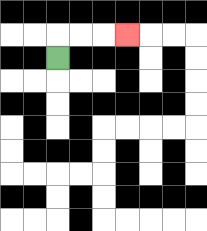{'start': '[2, 2]', 'end': '[5, 1]', 'path_directions': 'U,R,R,R', 'path_coordinates': '[[2, 2], [2, 1], [3, 1], [4, 1], [5, 1]]'}